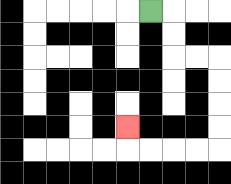{'start': '[6, 0]', 'end': '[5, 5]', 'path_directions': 'R,D,D,R,R,D,D,D,D,L,L,L,L,U', 'path_coordinates': '[[6, 0], [7, 0], [7, 1], [7, 2], [8, 2], [9, 2], [9, 3], [9, 4], [9, 5], [9, 6], [8, 6], [7, 6], [6, 6], [5, 6], [5, 5]]'}